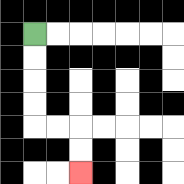{'start': '[1, 1]', 'end': '[3, 7]', 'path_directions': 'D,D,D,D,R,R,D,D', 'path_coordinates': '[[1, 1], [1, 2], [1, 3], [1, 4], [1, 5], [2, 5], [3, 5], [3, 6], [3, 7]]'}